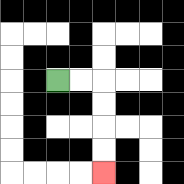{'start': '[2, 3]', 'end': '[4, 7]', 'path_directions': 'R,R,D,D,D,D', 'path_coordinates': '[[2, 3], [3, 3], [4, 3], [4, 4], [4, 5], [4, 6], [4, 7]]'}